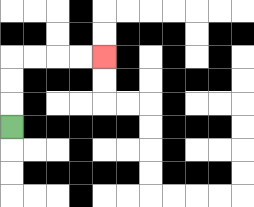{'start': '[0, 5]', 'end': '[4, 2]', 'path_directions': 'U,U,U,R,R,R,R', 'path_coordinates': '[[0, 5], [0, 4], [0, 3], [0, 2], [1, 2], [2, 2], [3, 2], [4, 2]]'}